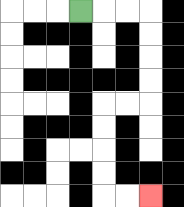{'start': '[3, 0]', 'end': '[6, 8]', 'path_directions': 'R,R,R,D,D,D,D,L,L,D,D,D,D,R,R', 'path_coordinates': '[[3, 0], [4, 0], [5, 0], [6, 0], [6, 1], [6, 2], [6, 3], [6, 4], [5, 4], [4, 4], [4, 5], [4, 6], [4, 7], [4, 8], [5, 8], [6, 8]]'}